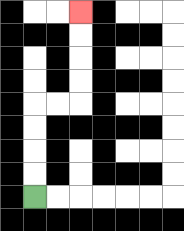{'start': '[1, 8]', 'end': '[3, 0]', 'path_directions': 'U,U,U,U,R,R,U,U,U,U', 'path_coordinates': '[[1, 8], [1, 7], [1, 6], [1, 5], [1, 4], [2, 4], [3, 4], [3, 3], [3, 2], [3, 1], [3, 0]]'}